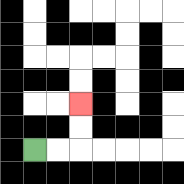{'start': '[1, 6]', 'end': '[3, 4]', 'path_directions': 'R,R,U,U', 'path_coordinates': '[[1, 6], [2, 6], [3, 6], [3, 5], [3, 4]]'}